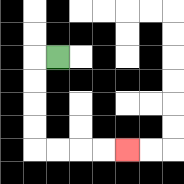{'start': '[2, 2]', 'end': '[5, 6]', 'path_directions': 'L,D,D,D,D,R,R,R,R', 'path_coordinates': '[[2, 2], [1, 2], [1, 3], [1, 4], [1, 5], [1, 6], [2, 6], [3, 6], [4, 6], [5, 6]]'}